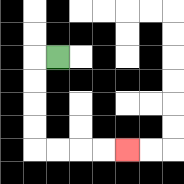{'start': '[2, 2]', 'end': '[5, 6]', 'path_directions': 'L,D,D,D,D,R,R,R,R', 'path_coordinates': '[[2, 2], [1, 2], [1, 3], [1, 4], [1, 5], [1, 6], [2, 6], [3, 6], [4, 6], [5, 6]]'}